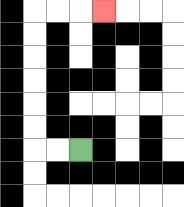{'start': '[3, 6]', 'end': '[4, 0]', 'path_directions': 'L,L,U,U,U,U,U,U,R,R,R', 'path_coordinates': '[[3, 6], [2, 6], [1, 6], [1, 5], [1, 4], [1, 3], [1, 2], [1, 1], [1, 0], [2, 0], [3, 0], [4, 0]]'}